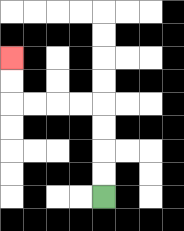{'start': '[4, 8]', 'end': '[0, 2]', 'path_directions': 'U,U,U,U,L,L,L,L,U,U', 'path_coordinates': '[[4, 8], [4, 7], [4, 6], [4, 5], [4, 4], [3, 4], [2, 4], [1, 4], [0, 4], [0, 3], [0, 2]]'}